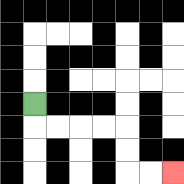{'start': '[1, 4]', 'end': '[7, 7]', 'path_directions': 'D,R,R,R,R,D,D,R,R', 'path_coordinates': '[[1, 4], [1, 5], [2, 5], [3, 5], [4, 5], [5, 5], [5, 6], [5, 7], [6, 7], [7, 7]]'}